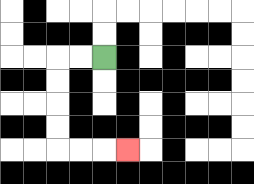{'start': '[4, 2]', 'end': '[5, 6]', 'path_directions': 'L,L,D,D,D,D,R,R,R', 'path_coordinates': '[[4, 2], [3, 2], [2, 2], [2, 3], [2, 4], [2, 5], [2, 6], [3, 6], [4, 6], [5, 6]]'}